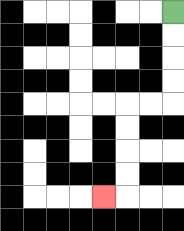{'start': '[7, 0]', 'end': '[4, 8]', 'path_directions': 'D,D,D,D,L,L,D,D,D,D,L', 'path_coordinates': '[[7, 0], [7, 1], [7, 2], [7, 3], [7, 4], [6, 4], [5, 4], [5, 5], [5, 6], [5, 7], [5, 8], [4, 8]]'}